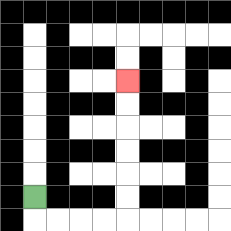{'start': '[1, 8]', 'end': '[5, 3]', 'path_directions': 'D,R,R,R,R,U,U,U,U,U,U', 'path_coordinates': '[[1, 8], [1, 9], [2, 9], [3, 9], [4, 9], [5, 9], [5, 8], [5, 7], [5, 6], [5, 5], [5, 4], [5, 3]]'}